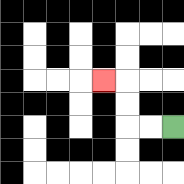{'start': '[7, 5]', 'end': '[4, 3]', 'path_directions': 'L,L,U,U,L', 'path_coordinates': '[[7, 5], [6, 5], [5, 5], [5, 4], [5, 3], [4, 3]]'}